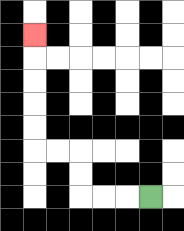{'start': '[6, 8]', 'end': '[1, 1]', 'path_directions': 'L,L,L,U,U,L,L,U,U,U,U,U', 'path_coordinates': '[[6, 8], [5, 8], [4, 8], [3, 8], [3, 7], [3, 6], [2, 6], [1, 6], [1, 5], [1, 4], [1, 3], [1, 2], [1, 1]]'}